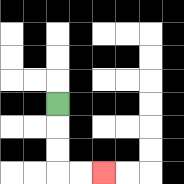{'start': '[2, 4]', 'end': '[4, 7]', 'path_directions': 'D,D,D,R,R', 'path_coordinates': '[[2, 4], [2, 5], [2, 6], [2, 7], [3, 7], [4, 7]]'}